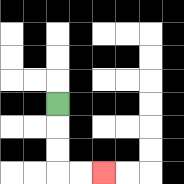{'start': '[2, 4]', 'end': '[4, 7]', 'path_directions': 'D,D,D,R,R', 'path_coordinates': '[[2, 4], [2, 5], [2, 6], [2, 7], [3, 7], [4, 7]]'}